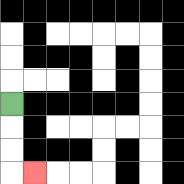{'start': '[0, 4]', 'end': '[1, 7]', 'path_directions': 'D,D,D,R', 'path_coordinates': '[[0, 4], [0, 5], [0, 6], [0, 7], [1, 7]]'}